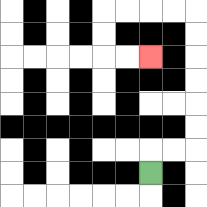{'start': '[6, 7]', 'end': '[6, 2]', 'path_directions': 'U,R,R,U,U,U,U,U,U,L,L,L,L,D,D,R,R', 'path_coordinates': '[[6, 7], [6, 6], [7, 6], [8, 6], [8, 5], [8, 4], [8, 3], [8, 2], [8, 1], [8, 0], [7, 0], [6, 0], [5, 0], [4, 0], [4, 1], [4, 2], [5, 2], [6, 2]]'}